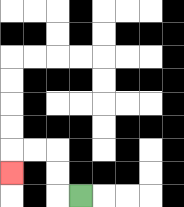{'start': '[3, 8]', 'end': '[0, 7]', 'path_directions': 'L,U,U,L,L,D', 'path_coordinates': '[[3, 8], [2, 8], [2, 7], [2, 6], [1, 6], [0, 6], [0, 7]]'}